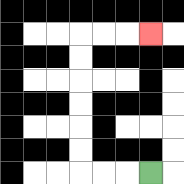{'start': '[6, 7]', 'end': '[6, 1]', 'path_directions': 'L,L,L,U,U,U,U,U,U,R,R,R', 'path_coordinates': '[[6, 7], [5, 7], [4, 7], [3, 7], [3, 6], [3, 5], [3, 4], [3, 3], [3, 2], [3, 1], [4, 1], [5, 1], [6, 1]]'}